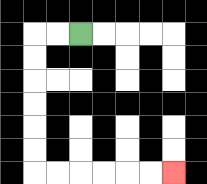{'start': '[3, 1]', 'end': '[7, 7]', 'path_directions': 'L,L,D,D,D,D,D,D,R,R,R,R,R,R', 'path_coordinates': '[[3, 1], [2, 1], [1, 1], [1, 2], [1, 3], [1, 4], [1, 5], [1, 6], [1, 7], [2, 7], [3, 7], [4, 7], [5, 7], [6, 7], [7, 7]]'}